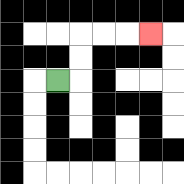{'start': '[2, 3]', 'end': '[6, 1]', 'path_directions': 'R,U,U,R,R,R', 'path_coordinates': '[[2, 3], [3, 3], [3, 2], [3, 1], [4, 1], [5, 1], [6, 1]]'}